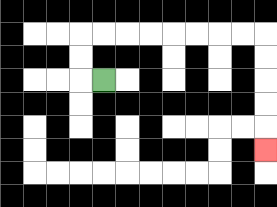{'start': '[4, 3]', 'end': '[11, 6]', 'path_directions': 'L,U,U,R,R,R,R,R,R,R,R,D,D,D,D,D', 'path_coordinates': '[[4, 3], [3, 3], [3, 2], [3, 1], [4, 1], [5, 1], [6, 1], [7, 1], [8, 1], [9, 1], [10, 1], [11, 1], [11, 2], [11, 3], [11, 4], [11, 5], [11, 6]]'}